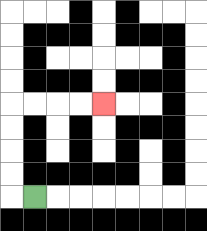{'start': '[1, 8]', 'end': '[4, 4]', 'path_directions': 'L,U,U,U,U,R,R,R,R', 'path_coordinates': '[[1, 8], [0, 8], [0, 7], [0, 6], [0, 5], [0, 4], [1, 4], [2, 4], [3, 4], [4, 4]]'}